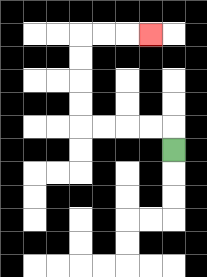{'start': '[7, 6]', 'end': '[6, 1]', 'path_directions': 'U,L,L,L,L,U,U,U,U,R,R,R', 'path_coordinates': '[[7, 6], [7, 5], [6, 5], [5, 5], [4, 5], [3, 5], [3, 4], [3, 3], [3, 2], [3, 1], [4, 1], [5, 1], [6, 1]]'}